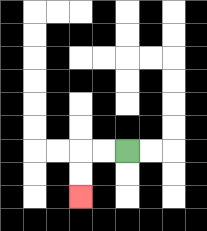{'start': '[5, 6]', 'end': '[3, 8]', 'path_directions': 'L,L,D,D', 'path_coordinates': '[[5, 6], [4, 6], [3, 6], [3, 7], [3, 8]]'}